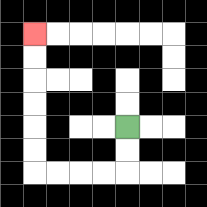{'start': '[5, 5]', 'end': '[1, 1]', 'path_directions': 'D,D,L,L,L,L,U,U,U,U,U,U', 'path_coordinates': '[[5, 5], [5, 6], [5, 7], [4, 7], [3, 7], [2, 7], [1, 7], [1, 6], [1, 5], [1, 4], [1, 3], [1, 2], [1, 1]]'}